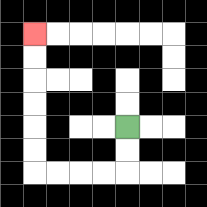{'start': '[5, 5]', 'end': '[1, 1]', 'path_directions': 'D,D,L,L,L,L,U,U,U,U,U,U', 'path_coordinates': '[[5, 5], [5, 6], [5, 7], [4, 7], [3, 7], [2, 7], [1, 7], [1, 6], [1, 5], [1, 4], [1, 3], [1, 2], [1, 1]]'}